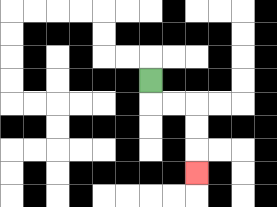{'start': '[6, 3]', 'end': '[8, 7]', 'path_directions': 'D,R,R,D,D,D', 'path_coordinates': '[[6, 3], [6, 4], [7, 4], [8, 4], [8, 5], [8, 6], [8, 7]]'}